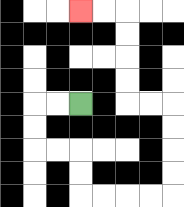{'start': '[3, 4]', 'end': '[3, 0]', 'path_directions': 'L,L,D,D,R,R,D,D,R,R,R,R,U,U,U,U,L,L,U,U,U,U,L,L', 'path_coordinates': '[[3, 4], [2, 4], [1, 4], [1, 5], [1, 6], [2, 6], [3, 6], [3, 7], [3, 8], [4, 8], [5, 8], [6, 8], [7, 8], [7, 7], [7, 6], [7, 5], [7, 4], [6, 4], [5, 4], [5, 3], [5, 2], [5, 1], [5, 0], [4, 0], [3, 0]]'}